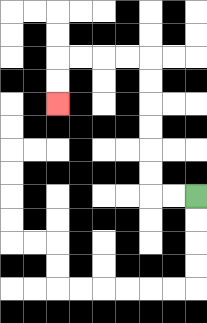{'start': '[8, 8]', 'end': '[2, 4]', 'path_directions': 'L,L,U,U,U,U,U,U,L,L,L,L,D,D', 'path_coordinates': '[[8, 8], [7, 8], [6, 8], [6, 7], [6, 6], [6, 5], [6, 4], [6, 3], [6, 2], [5, 2], [4, 2], [3, 2], [2, 2], [2, 3], [2, 4]]'}